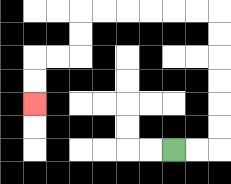{'start': '[7, 6]', 'end': '[1, 4]', 'path_directions': 'R,R,U,U,U,U,U,U,L,L,L,L,L,L,D,D,L,L,D,D', 'path_coordinates': '[[7, 6], [8, 6], [9, 6], [9, 5], [9, 4], [9, 3], [9, 2], [9, 1], [9, 0], [8, 0], [7, 0], [6, 0], [5, 0], [4, 0], [3, 0], [3, 1], [3, 2], [2, 2], [1, 2], [1, 3], [1, 4]]'}